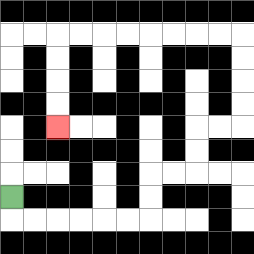{'start': '[0, 8]', 'end': '[2, 5]', 'path_directions': 'D,R,R,R,R,R,R,U,U,R,R,U,U,R,R,U,U,U,U,L,L,L,L,L,L,L,L,D,D,D,D', 'path_coordinates': '[[0, 8], [0, 9], [1, 9], [2, 9], [3, 9], [4, 9], [5, 9], [6, 9], [6, 8], [6, 7], [7, 7], [8, 7], [8, 6], [8, 5], [9, 5], [10, 5], [10, 4], [10, 3], [10, 2], [10, 1], [9, 1], [8, 1], [7, 1], [6, 1], [5, 1], [4, 1], [3, 1], [2, 1], [2, 2], [2, 3], [2, 4], [2, 5]]'}